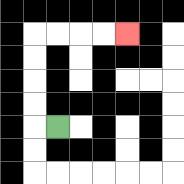{'start': '[2, 5]', 'end': '[5, 1]', 'path_directions': 'L,U,U,U,U,R,R,R,R', 'path_coordinates': '[[2, 5], [1, 5], [1, 4], [1, 3], [1, 2], [1, 1], [2, 1], [3, 1], [4, 1], [5, 1]]'}